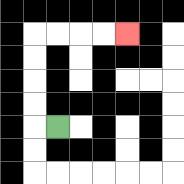{'start': '[2, 5]', 'end': '[5, 1]', 'path_directions': 'L,U,U,U,U,R,R,R,R', 'path_coordinates': '[[2, 5], [1, 5], [1, 4], [1, 3], [1, 2], [1, 1], [2, 1], [3, 1], [4, 1], [5, 1]]'}